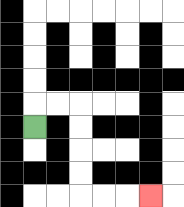{'start': '[1, 5]', 'end': '[6, 8]', 'path_directions': 'U,R,R,D,D,D,D,R,R,R', 'path_coordinates': '[[1, 5], [1, 4], [2, 4], [3, 4], [3, 5], [3, 6], [3, 7], [3, 8], [4, 8], [5, 8], [6, 8]]'}